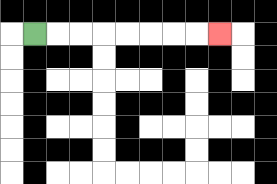{'start': '[1, 1]', 'end': '[9, 1]', 'path_directions': 'R,R,R,R,R,R,R,R', 'path_coordinates': '[[1, 1], [2, 1], [3, 1], [4, 1], [5, 1], [6, 1], [7, 1], [8, 1], [9, 1]]'}